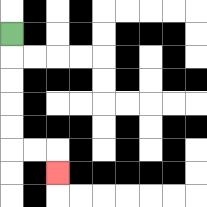{'start': '[0, 1]', 'end': '[2, 7]', 'path_directions': 'D,D,D,D,D,R,R,D', 'path_coordinates': '[[0, 1], [0, 2], [0, 3], [0, 4], [0, 5], [0, 6], [1, 6], [2, 6], [2, 7]]'}